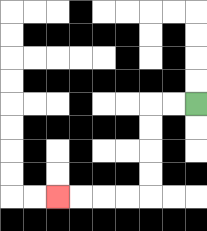{'start': '[8, 4]', 'end': '[2, 8]', 'path_directions': 'L,L,D,D,D,D,L,L,L,L', 'path_coordinates': '[[8, 4], [7, 4], [6, 4], [6, 5], [6, 6], [6, 7], [6, 8], [5, 8], [4, 8], [3, 8], [2, 8]]'}